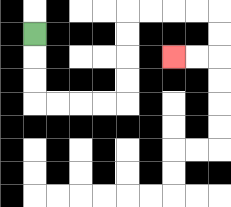{'start': '[1, 1]', 'end': '[7, 2]', 'path_directions': 'D,D,D,R,R,R,R,U,U,U,U,R,R,R,R,D,D,L,L', 'path_coordinates': '[[1, 1], [1, 2], [1, 3], [1, 4], [2, 4], [3, 4], [4, 4], [5, 4], [5, 3], [5, 2], [5, 1], [5, 0], [6, 0], [7, 0], [8, 0], [9, 0], [9, 1], [9, 2], [8, 2], [7, 2]]'}